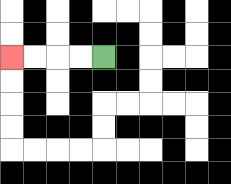{'start': '[4, 2]', 'end': '[0, 2]', 'path_directions': 'L,L,L,L', 'path_coordinates': '[[4, 2], [3, 2], [2, 2], [1, 2], [0, 2]]'}